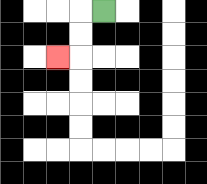{'start': '[4, 0]', 'end': '[2, 2]', 'path_directions': 'L,D,D,L', 'path_coordinates': '[[4, 0], [3, 0], [3, 1], [3, 2], [2, 2]]'}